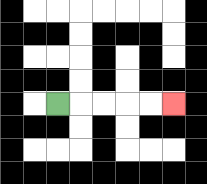{'start': '[2, 4]', 'end': '[7, 4]', 'path_directions': 'R,R,R,R,R', 'path_coordinates': '[[2, 4], [3, 4], [4, 4], [5, 4], [6, 4], [7, 4]]'}